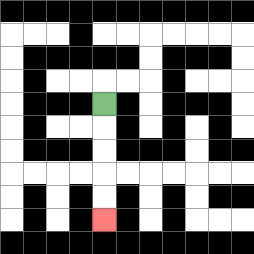{'start': '[4, 4]', 'end': '[4, 9]', 'path_directions': 'D,D,D,D,D', 'path_coordinates': '[[4, 4], [4, 5], [4, 6], [4, 7], [4, 8], [4, 9]]'}